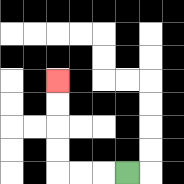{'start': '[5, 7]', 'end': '[2, 3]', 'path_directions': 'L,L,L,U,U,U,U', 'path_coordinates': '[[5, 7], [4, 7], [3, 7], [2, 7], [2, 6], [2, 5], [2, 4], [2, 3]]'}